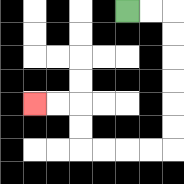{'start': '[5, 0]', 'end': '[1, 4]', 'path_directions': 'R,R,D,D,D,D,D,D,L,L,L,L,U,U,L,L', 'path_coordinates': '[[5, 0], [6, 0], [7, 0], [7, 1], [7, 2], [7, 3], [7, 4], [7, 5], [7, 6], [6, 6], [5, 6], [4, 6], [3, 6], [3, 5], [3, 4], [2, 4], [1, 4]]'}